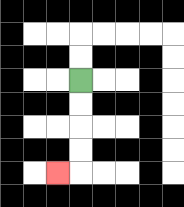{'start': '[3, 3]', 'end': '[2, 7]', 'path_directions': 'D,D,D,D,L', 'path_coordinates': '[[3, 3], [3, 4], [3, 5], [3, 6], [3, 7], [2, 7]]'}